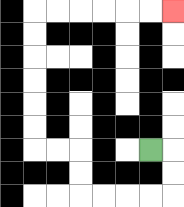{'start': '[6, 6]', 'end': '[7, 0]', 'path_directions': 'R,D,D,L,L,L,L,U,U,L,L,U,U,U,U,U,U,R,R,R,R,R,R', 'path_coordinates': '[[6, 6], [7, 6], [7, 7], [7, 8], [6, 8], [5, 8], [4, 8], [3, 8], [3, 7], [3, 6], [2, 6], [1, 6], [1, 5], [1, 4], [1, 3], [1, 2], [1, 1], [1, 0], [2, 0], [3, 0], [4, 0], [5, 0], [6, 0], [7, 0]]'}